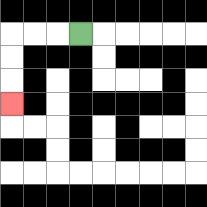{'start': '[3, 1]', 'end': '[0, 4]', 'path_directions': 'L,L,L,D,D,D', 'path_coordinates': '[[3, 1], [2, 1], [1, 1], [0, 1], [0, 2], [0, 3], [0, 4]]'}